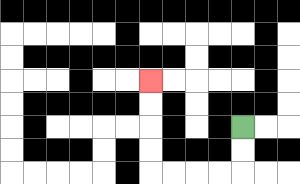{'start': '[10, 5]', 'end': '[6, 3]', 'path_directions': 'D,D,L,L,L,L,U,U,U,U', 'path_coordinates': '[[10, 5], [10, 6], [10, 7], [9, 7], [8, 7], [7, 7], [6, 7], [6, 6], [6, 5], [6, 4], [6, 3]]'}